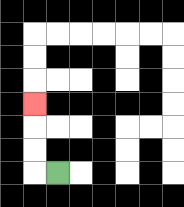{'start': '[2, 7]', 'end': '[1, 4]', 'path_directions': 'L,U,U,U', 'path_coordinates': '[[2, 7], [1, 7], [1, 6], [1, 5], [1, 4]]'}